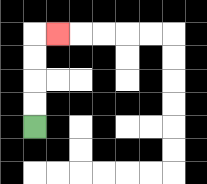{'start': '[1, 5]', 'end': '[2, 1]', 'path_directions': 'U,U,U,U,R', 'path_coordinates': '[[1, 5], [1, 4], [1, 3], [1, 2], [1, 1], [2, 1]]'}